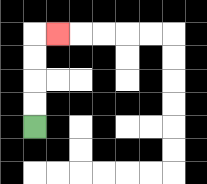{'start': '[1, 5]', 'end': '[2, 1]', 'path_directions': 'U,U,U,U,R', 'path_coordinates': '[[1, 5], [1, 4], [1, 3], [1, 2], [1, 1], [2, 1]]'}